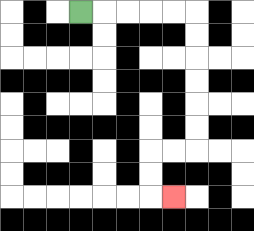{'start': '[3, 0]', 'end': '[7, 8]', 'path_directions': 'R,R,R,R,R,D,D,D,D,D,D,L,L,D,D,R', 'path_coordinates': '[[3, 0], [4, 0], [5, 0], [6, 0], [7, 0], [8, 0], [8, 1], [8, 2], [8, 3], [8, 4], [8, 5], [8, 6], [7, 6], [6, 6], [6, 7], [6, 8], [7, 8]]'}